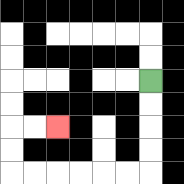{'start': '[6, 3]', 'end': '[2, 5]', 'path_directions': 'D,D,D,D,L,L,L,L,L,L,U,U,R,R', 'path_coordinates': '[[6, 3], [6, 4], [6, 5], [6, 6], [6, 7], [5, 7], [4, 7], [3, 7], [2, 7], [1, 7], [0, 7], [0, 6], [0, 5], [1, 5], [2, 5]]'}